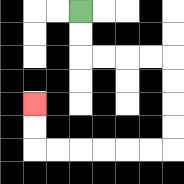{'start': '[3, 0]', 'end': '[1, 4]', 'path_directions': 'D,D,R,R,R,R,D,D,D,D,L,L,L,L,L,L,U,U', 'path_coordinates': '[[3, 0], [3, 1], [3, 2], [4, 2], [5, 2], [6, 2], [7, 2], [7, 3], [7, 4], [7, 5], [7, 6], [6, 6], [5, 6], [4, 6], [3, 6], [2, 6], [1, 6], [1, 5], [1, 4]]'}